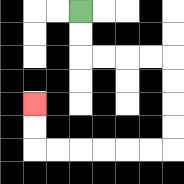{'start': '[3, 0]', 'end': '[1, 4]', 'path_directions': 'D,D,R,R,R,R,D,D,D,D,L,L,L,L,L,L,U,U', 'path_coordinates': '[[3, 0], [3, 1], [3, 2], [4, 2], [5, 2], [6, 2], [7, 2], [7, 3], [7, 4], [7, 5], [7, 6], [6, 6], [5, 6], [4, 6], [3, 6], [2, 6], [1, 6], [1, 5], [1, 4]]'}